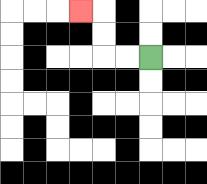{'start': '[6, 2]', 'end': '[3, 0]', 'path_directions': 'L,L,U,U,L', 'path_coordinates': '[[6, 2], [5, 2], [4, 2], [4, 1], [4, 0], [3, 0]]'}